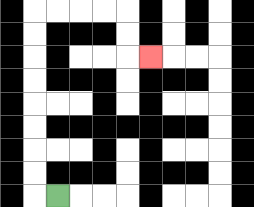{'start': '[2, 8]', 'end': '[6, 2]', 'path_directions': 'L,U,U,U,U,U,U,U,U,R,R,R,R,D,D,R', 'path_coordinates': '[[2, 8], [1, 8], [1, 7], [1, 6], [1, 5], [1, 4], [1, 3], [1, 2], [1, 1], [1, 0], [2, 0], [3, 0], [4, 0], [5, 0], [5, 1], [5, 2], [6, 2]]'}